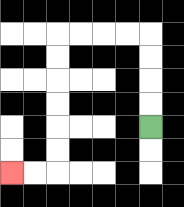{'start': '[6, 5]', 'end': '[0, 7]', 'path_directions': 'U,U,U,U,L,L,L,L,D,D,D,D,D,D,L,L', 'path_coordinates': '[[6, 5], [6, 4], [6, 3], [6, 2], [6, 1], [5, 1], [4, 1], [3, 1], [2, 1], [2, 2], [2, 3], [2, 4], [2, 5], [2, 6], [2, 7], [1, 7], [0, 7]]'}